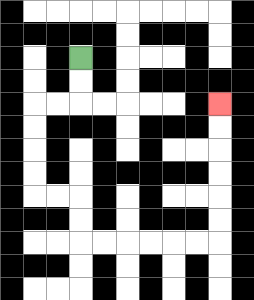{'start': '[3, 2]', 'end': '[9, 4]', 'path_directions': 'D,D,L,L,D,D,D,D,R,R,D,D,R,R,R,R,R,R,U,U,U,U,U,U', 'path_coordinates': '[[3, 2], [3, 3], [3, 4], [2, 4], [1, 4], [1, 5], [1, 6], [1, 7], [1, 8], [2, 8], [3, 8], [3, 9], [3, 10], [4, 10], [5, 10], [6, 10], [7, 10], [8, 10], [9, 10], [9, 9], [9, 8], [9, 7], [9, 6], [9, 5], [9, 4]]'}